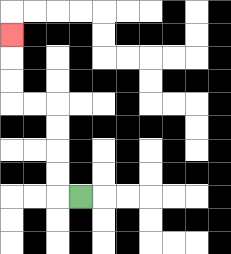{'start': '[3, 8]', 'end': '[0, 1]', 'path_directions': 'L,U,U,U,U,L,L,U,U,U', 'path_coordinates': '[[3, 8], [2, 8], [2, 7], [2, 6], [2, 5], [2, 4], [1, 4], [0, 4], [0, 3], [0, 2], [0, 1]]'}